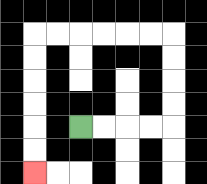{'start': '[3, 5]', 'end': '[1, 7]', 'path_directions': 'R,R,R,R,U,U,U,U,L,L,L,L,L,L,D,D,D,D,D,D', 'path_coordinates': '[[3, 5], [4, 5], [5, 5], [6, 5], [7, 5], [7, 4], [7, 3], [7, 2], [7, 1], [6, 1], [5, 1], [4, 1], [3, 1], [2, 1], [1, 1], [1, 2], [1, 3], [1, 4], [1, 5], [1, 6], [1, 7]]'}